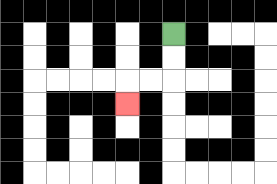{'start': '[7, 1]', 'end': '[5, 4]', 'path_directions': 'D,D,L,L,D', 'path_coordinates': '[[7, 1], [7, 2], [7, 3], [6, 3], [5, 3], [5, 4]]'}